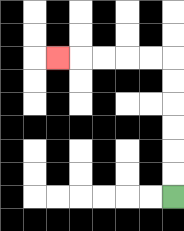{'start': '[7, 8]', 'end': '[2, 2]', 'path_directions': 'U,U,U,U,U,U,L,L,L,L,L', 'path_coordinates': '[[7, 8], [7, 7], [7, 6], [7, 5], [7, 4], [7, 3], [7, 2], [6, 2], [5, 2], [4, 2], [3, 2], [2, 2]]'}